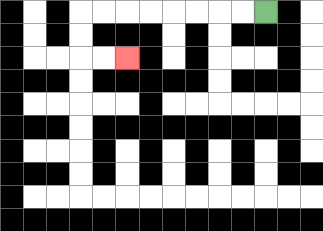{'start': '[11, 0]', 'end': '[5, 2]', 'path_directions': 'L,L,L,L,L,L,L,L,D,D,R,R', 'path_coordinates': '[[11, 0], [10, 0], [9, 0], [8, 0], [7, 0], [6, 0], [5, 0], [4, 0], [3, 0], [3, 1], [3, 2], [4, 2], [5, 2]]'}